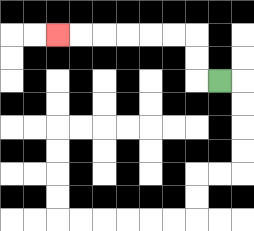{'start': '[9, 3]', 'end': '[2, 1]', 'path_directions': 'L,U,U,L,L,L,L,L,L', 'path_coordinates': '[[9, 3], [8, 3], [8, 2], [8, 1], [7, 1], [6, 1], [5, 1], [4, 1], [3, 1], [2, 1]]'}